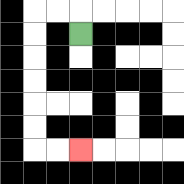{'start': '[3, 1]', 'end': '[3, 6]', 'path_directions': 'U,L,L,D,D,D,D,D,D,R,R', 'path_coordinates': '[[3, 1], [3, 0], [2, 0], [1, 0], [1, 1], [1, 2], [1, 3], [1, 4], [1, 5], [1, 6], [2, 6], [3, 6]]'}